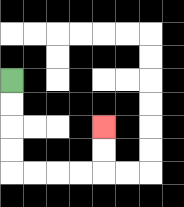{'start': '[0, 3]', 'end': '[4, 5]', 'path_directions': 'D,D,D,D,R,R,R,R,U,U', 'path_coordinates': '[[0, 3], [0, 4], [0, 5], [0, 6], [0, 7], [1, 7], [2, 7], [3, 7], [4, 7], [4, 6], [4, 5]]'}